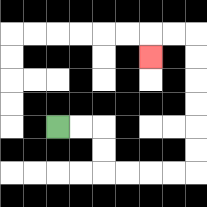{'start': '[2, 5]', 'end': '[6, 2]', 'path_directions': 'R,R,D,D,R,R,R,R,U,U,U,U,U,U,L,L,D', 'path_coordinates': '[[2, 5], [3, 5], [4, 5], [4, 6], [4, 7], [5, 7], [6, 7], [7, 7], [8, 7], [8, 6], [8, 5], [8, 4], [8, 3], [8, 2], [8, 1], [7, 1], [6, 1], [6, 2]]'}